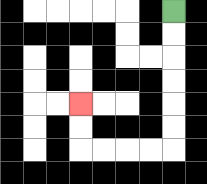{'start': '[7, 0]', 'end': '[3, 4]', 'path_directions': 'D,D,D,D,D,D,L,L,L,L,U,U', 'path_coordinates': '[[7, 0], [7, 1], [7, 2], [7, 3], [7, 4], [7, 5], [7, 6], [6, 6], [5, 6], [4, 6], [3, 6], [3, 5], [3, 4]]'}